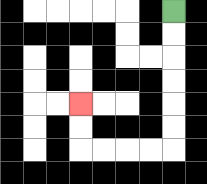{'start': '[7, 0]', 'end': '[3, 4]', 'path_directions': 'D,D,D,D,D,D,L,L,L,L,U,U', 'path_coordinates': '[[7, 0], [7, 1], [7, 2], [7, 3], [7, 4], [7, 5], [7, 6], [6, 6], [5, 6], [4, 6], [3, 6], [3, 5], [3, 4]]'}